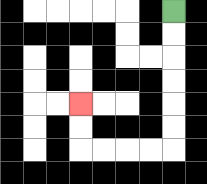{'start': '[7, 0]', 'end': '[3, 4]', 'path_directions': 'D,D,D,D,D,D,L,L,L,L,U,U', 'path_coordinates': '[[7, 0], [7, 1], [7, 2], [7, 3], [7, 4], [7, 5], [7, 6], [6, 6], [5, 6], [4, 6], [3, 6], [3, 5], [3, 4]]'}